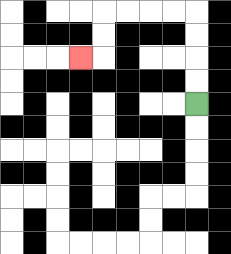{'start': '[8, 4]', 'end': '[3, 2]', 'path_directions': 'U,U,U,U,L,L,L,L,D,D,L', 'path_coordinates': '[[8, 4], [8, 3], [8, 2], [8, 1], [8, 0], [7, 0], [6, 0], [5, 0], [4, 0], [4, 1], [4, 2], [3, 2]]'}